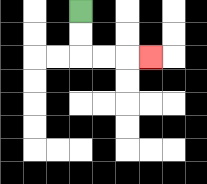{'start': '[3, 0]', 'end': '[6, 2]', 'path_directions': 'D,D,R,R,R', 'path_coordinates': '[[3, 0], [3, 1], [3, 2], [4, 2], [5, 2], [6, 2]]'}